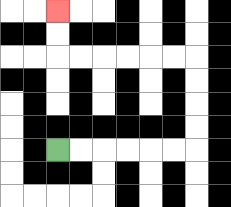{'start': '[2, 6]', 'end': '[2, 0]', 'path_directions': 'R,R,R,R,R,R,U,U,U,U,L,L,L,L,L,L,U,U', 'path_coordinates': '[[2, 6], [3, 6], [4, 6], [5, 6], [6, 6], [7, 6], [8, 6], [8, 5], [8, 4], [8, 3], [8, 2], [7, 2], [6, 2], [5, 2], [4, 2], [3, 2], [2, 2], [2, 1], [2, 0]]'}